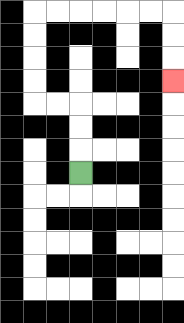{'start': '[3, 7]', 'end': '[7, 3]', 'path_directions': 'U,U,U,L,L,U,U,U,U,R,R,R,R,R,R,D,D,D', 'path_coordinates': '[[3, 7], [3, 6], [3, 5], [3, 4], [2, 4], [1, 4], [1, 3], [1, 2], [1, 1], [1, 0], [2, 0], [3, 0], [4, 0], [5, 0], [6, 0], [7, 0], [7, 1], [7, 2], [7, 3]]'}